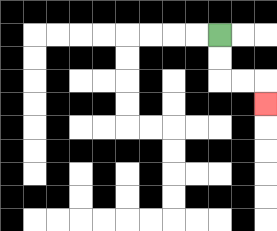{'start': '[9, 1]', 'end': '[11, 4]', 'path_directions': 'D,D,R,R,D', 'path_coordinates': '[[9, 1], [9, 2], [9, 3], [10, 3], [11, 3], [11, 4]]'}